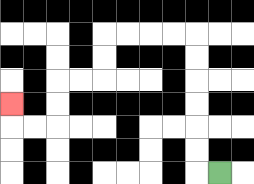{'start': '[9, 7]', 'end': '[0, 4]', 'path_directions': 'L,U,U,U,U,U,U,L,L,L,L,D,D,L,L,D,D,L,L,U', 'path_coordinates': '[[9, 7], [8, 7], [8, 6], [8, 5], [8, 4], [8, 3], [8, 2], [8, 1], [7, 1], [6, 1], [5, 1], [4, 1], [4, 2], [4, 3], [3, 3], [2, 3], [2, 4], [2, 5], [1, 5], [0, 5], [0, 4]]'}